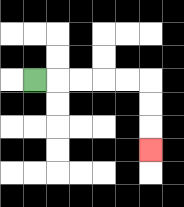{'start': '[1, 3]', 'end': '[6, 6]', 'path_directions': 'R,R,R,R,R,D,D,D', 'path_coordinates': '[[1, 3], [2, 3], [3, 3], [4, 3], [5, 3], [6, 3], [6, 4], [6, 5], [6, 6]]'}